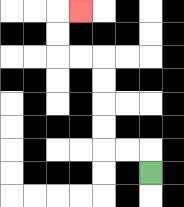{'start': '[6, 7]', 'end': '[3, 0]', 'path_directions': 'U,L,L,U,U,U,U,L,L,U,U,R', 'path_coordinates': '[[6, 7], [6, 6], [5, 6], [4, 6], [4, 5], [4, 4], [4, 3], [4, 2], [3, 2], [2, 2], [2, 1], [2, 0], [3, 0]]'}